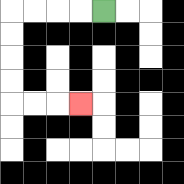{'start': '[4, 0]', 'end': '[3, 4]', 'path_directions': 'L,L,L,L,D,D,D,D,R,R,R', 'path_coordinates': '[[4, 0], [3, 0], [2, 0], [1, 0], [0, 0], [0, 1], [0, 2], [0, 3], [0, 4], [1, 4], [2, 4], [3, 4]]'}